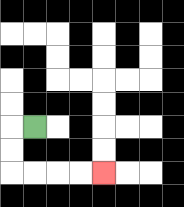{'start': '[1, 5]', 'end': '[4, 7]', 'path_directions': 'L,D,D,R,R,R,R', 'path_coordinates': '[[1, 5], [0, 5], [0, 6], [0, 7], [1, 7], [2, 7], [3, 7], [4, 7]]'}